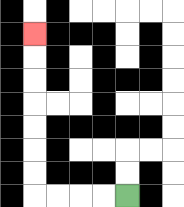{'start': '[5, 8]', 'end': '[1, 1]', 'path_directions': 'L,L,L,L,U,U,U,U,U,U,U', 'path_coordinates': '[[5, 8], [4, 8], [3, 8], [2, 8], [1, 8], [1, 7], [1, 6], [1, 5], [1, 4], [1, 3], [1, 2], [1, 1]]'}